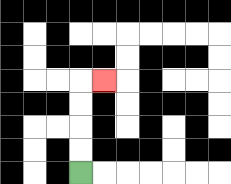{'start': '[3, 7]', 'end': '[4, 3]', 'path_directions': 'U,U,U,U,R', 'path_coordinates': '[[3, 7], [3, 6], [3, 5], [3, 4], [3, 3], [4, 3]]'}